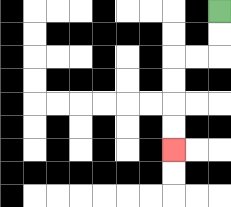{'start': '[9, 0]', 'end': '[7, 6]', 'path_directions': 'D,D,L,L,D,D,D,D', 'path_coordinates': '[[9, 0], [9, 1], [9, 2], [8, 2], [7, 2], [7, 3], [7, 4], [7, 5], [7, 6]]'}